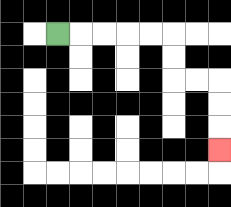{'start': '[2, 1]', 'end': '[9, 6]', 'path_directions': 'R,R,R,R,R,D,D,R,R,D,D,D', 'path_coordinates': '[[2, 1], [3, 1], [4, 1], [5, 1], [6, 1], [7, 1], [7, 2], [7, 3], [8, 3], [9, 3], [9, 4], [9, 5], [9, 6]]'}